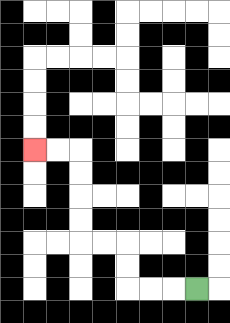{'start': '[8, 12]', 'end': '[1, 6]', 'path_directions': 'L,L,L,U,U,L,L,U,U,U,U,L,L', 'path_coordinates': '[[8, 12], [7, 12], [6, 12], [5, 12], [5, 11], [5, 10], [4, 10], [3, 10], [3, 9], [3, 8], [3, 7], [3, 6], [2, 6], [1, 6]]'}